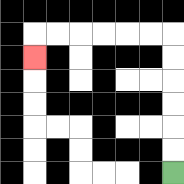{'start': '[7, 7]', 'end': '[1, 2]', 'path_directions': 'U,U,U,U,U,U,L,L,L,L,L,L,D', 'path_coordinates': '[[7, 7], [7, 6], [7, 5], [7, 4], [7, 3], [7, 2], [7, 1], [6, 1], [5, 1], [4, 1], [3, 1], [2, 1], [1, 1], [1, 2]]'}